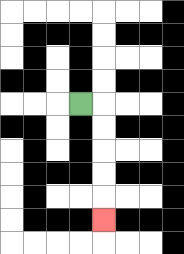{'start': '[3, 4]', 'end': '[4, 9]', 'path_directions': 'R,D,D,D,D,D', 'path_coordinates': '[[3, 4], [4, 4], [4, 5], [4, 6], [4, 7], [4, 8], [4, 9]]'}